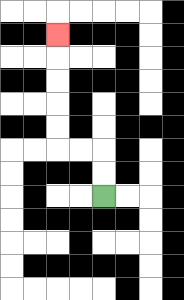{'start': '[4, 8]', 'end': '[2, 1]', 'path_directions': 'U,U,L,L,U,U,U,U,U', 'path_coordinates': '[[4, 8], [4, 7], [4, 6], [3, 6], [2, 6], [2, 5], [2, 4], [2, 3], [2, 2], [2, 1]]'}